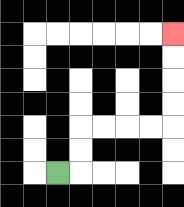{'start': '[2, 7]', 'end': '[7, 1]', 'path_directions': 'R,U,U,R,R,R,R,U,U,U,U', 'path_coordinates': '[[2, 7], [3, 7], [3, 6], [3, 5], [4, 5], [5, 5], [6, 5], [7, 5], [7, 4], [7, 3], [7, 2], [7, 1]]'}